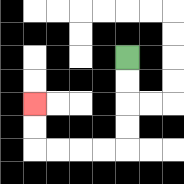{'start': '[5, 2]', 'end': '[1, 4]', 'path_directions': 'D,D,D,D,L,L,L,L,U,U', 'path_coordinates': '[[5, 2], [5, 3], [5, 4], [5, 5], [5, 6], [4, 6], [3, 6], [2, 6], [1, 6], [1, 5], [1, 4]]'}